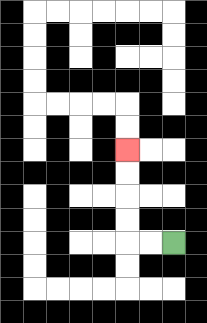{'start': '[7, 10]', 'end': '[5, 6]', 'path_directions': 'L,L,U,U,U,U', 'path_coordinates': '[[7, 10], [6, 10], [5, 10], [5, 9], [5, 8], [5, 7], [5, 6]]'}